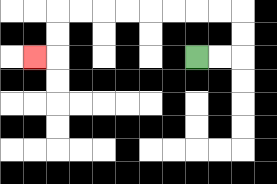{'start': '[8, 2]', 'end': '[1, 2]', 'path_directions': 'R,R,U,U,L,L,L,L,L,L,L,L,D,D,L', 'path_coordinates': '[[8, 2], [9, 2], [10, 2], [10, 1], [10, 0], [9, 0], [8, 0], [7, 0], [6, 0], [5, 0], [4, 0], [3, 0], [2, 0], [2, 1], [2, 2], [1, 2]]'}